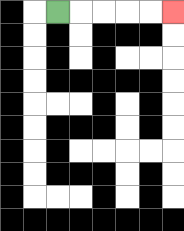{'start': '[2, 0]', 'end': '[7, 0]', 'path_directions': 'R,R,R,R,R', 'path_coordinates': '[[2, 0], [3, 0], [4, 0], [5, 0], [6, 0], [7, 0]]'}